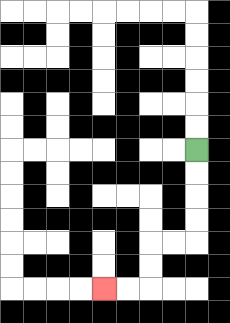{'start': '[8, 6]', 'end': '[4, 12]', 'path_directions': 'D,D,D,D,L,L,D,D,L,L', 'path_coordinates': '[[8, 6], [8, 7], [8, 8], [8, 9], [8, 10], [7, 10], [6, 10], [6, 11], [6, 12], [5, 12], [4, 12]]'}